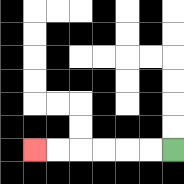{'start': '[7, 6]', 'end': '[1, 6]', 'path_directions': 'L,L,L,L,L,L', 'path_coordinates': '[[7, 6], [6, 6], [5, 6], [4, 6], [3, 6], [2, 6], [1, 6]]'}